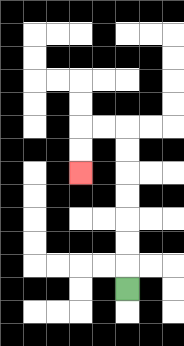{'start': '[5, 12]', 'end': '[3, 7]', 'path_directions': 'U,U,U,U,U,U,U,L,L,D,D', 'path_coordinates': '[[5, 12], [5, 11], [5, 10], [5, 9], [5, 8], [5, 7], [5, 6], [5, 5], [4, 5], [3, 5], [3, 6], [3, 7]]'}